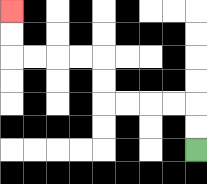{'start': '[8, 6]', 'end': '[0, 0]', 'path_directions': 'U,U,L,L,L,L,U,U,L,L,L,L,U,U', 'path_coordinates': '[[8, 6], [8, 5], [8, 4], [7, 4], [6, 4], [5, 4], [4, 4], [4, 3], [4, 2], [3, 2], [2, 2], [1, 2], [0, 2], [0, 1], [0, 0]]'}